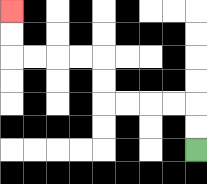{'start': '[8, 6]', 'end': '[0, 0]', 'path_directions': 'U,U,L,L,L,L,U,U,L,L,L,L,U,U', 'path_coordinates': '[[8, 6], [8, 5], [8, 4], [7, 4], [6, 4], [5, 4], [4, 4], [4, 3], [4, 2], [3, 2], [2, 2], [1, 2], [0, 2], [0, 1], [0, 0]]'}